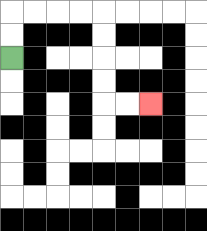{'start': '[0, 2]', 'end': '[6, 4]', 'path_directions': 'U,U,R,R,R,R,D,D,D,D,R,R', 'path_coordinates': '[[0, 2], [0, 1], [0, 0], [1, 0], [2, 0], [3, 0], [4, 0], [4, 1], [4, 2], [4, 3], [4, 4], [5, 4], [6, 4]]'}